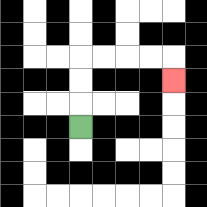{'start': '[3, 5]', 'end': '[7, 3]', 'path_directions': 'U,U,U,R,R,R,R,D', 'path_coordinates': '[[3, 5], [3, 4], [3, 3], [3, 2], [4, 2], [5, 2], [6, 2], [7, 2], [7, 3]]'}